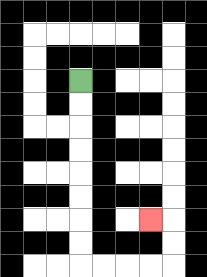{'start': '[3, 3]', 'end': '[6, 9]', 'path_directions': 'D,D,D,D,D,D,D,D,R,R,R,R,U,U,L', 'path_coordinates': '[[3, 3], [3, 4], [3, 5], [3, 6], [3, 7], [3, 8], [3, 9], [3, 10], [3, 11], [4, 11], [5, 11], [6, 11], [7, 11], [7, 10], [7, 9], [6, 9]]'}